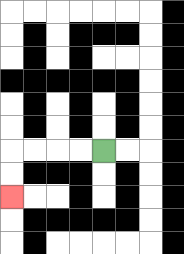{'start': '[4, 6]', 'end': '[0, 8]', 'path_directions': 'L,L,L,L,D,D', 'path_coordinates': '[[4, 6], [3, 6], [2, 6], [1, 6], [0, 6], [0, 7], [0, 8]]'}